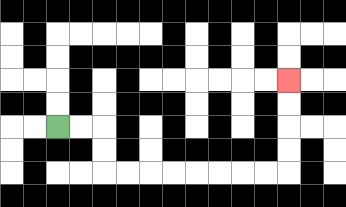{'start': '[2, 5]', 'end': '[12, 3]', 'path_directions': 'R,R,D,D,R,R,R,R,R,R,R,R,U,U,U,U', 'path_coordinates': '[[2, 5], [3, 5], [4, 5], [4, 6], [4, 7], [5, 7], [6, 7], [7, 7], [8, 7], [9, 7], [10, 7], [11, 7], [12, 7], [12, 6], [12, 5], [12, 4], [12, 3]]'}